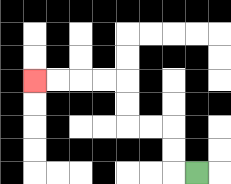{'start': '[8, 7]', 'end': '[1, 3]', 'path_directions': 'L,U,U,L,L,U,U,L,L,L,L', 'path_coordinates': '[[8, 7], [7, 7], [7, 6], [7, 5], [6, 5], [5, 5], [5, 4], [5, 3], [4, 3], [3, 3], [2, 3], [1, 3]]'}